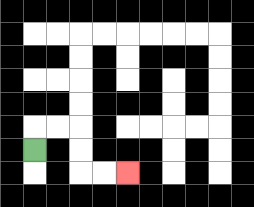{'start': '[1, 6]', 'end': '[5, 7]', 'path_directions': 'U,R,R,D,D,R,R', 'path_coordinates': '[[1, 6], [1, 5], [2, 5], [3, 5], [3, 6], [3, 7], [4, 7], [5, 7]]'}